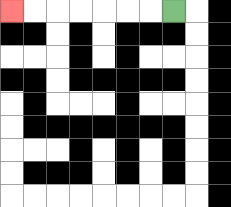{'start': '[7, 0]', 'end': '[0, 0]', 'path_directions': 'L,L,L,L,L,L,L', 'path_coordinates': '[[7, 0], [6, 0], [5, 0], [4, 0], [3, 0], [2, 0], [1, 0], [0, 0]]'}